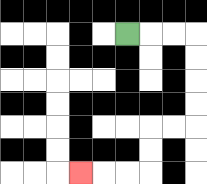{'start': '[5, 1]', 'end': '[3, 7]', 'path_directions': 'R,R,R,D,D,D,D,L,L,D,D,L,L,L', 'path_coordinates': '[[5, 1], [6, 1], [7, 1], [8, 1], [8, 2], [8, 3], [8, 4], [8, 5], [7, 5], [6, 5], [6, 6], [6, 7], [5, 7], [4, 7], [3, 7]]'}